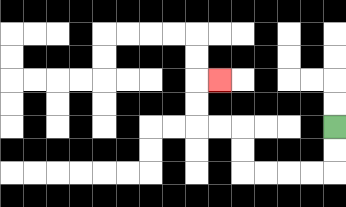{'start': '[14, 5]', 'end': '[9, 3]', 'path_directions': 'D,D,L,L,L,L,U,U,L,L,U,U,R', 'path_coordinates': '[[14, 5], [14, 6], [14, 7], [13, 7], [12, 7], [11, 7], [10, 7], [10, 6], [10, 5], [9, 5], [8, 5], [8, 4], [8, 3], [9, 3]]'}